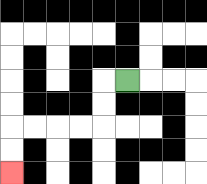{'start': '[5, 3]', 'end': '[0, 7]', 'path_directions': 'L,D,D,L,L,L,L,D,D', 'path_coordinates': '[[5, 3], [4, 3], [4, 4], [4, 5], [3, 5], [2, 5], [1, 5], [0, 5], [0, 6], [0, 7]]'}